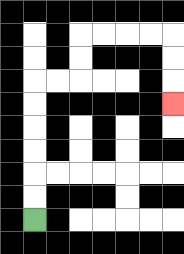{'start': '[1, 9]', 'end': '[7, 4]', 'path_directions': 'U,U,U,U,U,U,R,R,U,U,R,R,R,R,D,D,D', 'path_coordinates': '[[1, 9], [1, 8], [1, 7], [1, 6], [1, 5], [1, 4], [1, 3], [2, 3], [3, 3], [3, 2], [3, 1], [4, 1], [5, 1], [6, 1], [7, 1], [7, 2], [7, 3], [7, 4]]'}